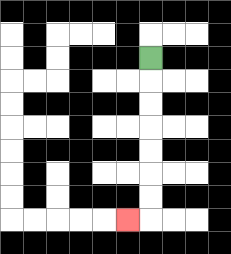{'start': '[6, 2]', 'end': '[5, 9]', 'path_directions': 'D,D,D,D,D,D,D,L', 'path_coordinates': '[[6, 2], [6, 3], [6, 4], [6, 5], [6, 6], [6, 7], [6, 8], [6, 9], [5, 9]]'}